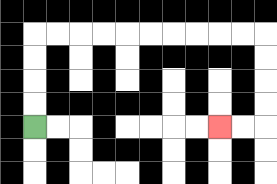{'start': '[1, 5]', 'end': '[9, 5]', 'path_directions': 'U,U,U,U,R,R,R,R,R,R,R,R,R,R,D,D,D,D,L,L', 'path_coordinates': '[[1, 5], [1, 4], [1, 3], [1, 2], [1, 1], [2, 1], [3, 1], [4, 1], [5, 1], [6, 1], [7, 1], [8, 1], [9, 1], [10, 1], [11, 1], [11, 2], [11, 3], [11, 4], [11, 5], [10, 5], [9, 5]]'}